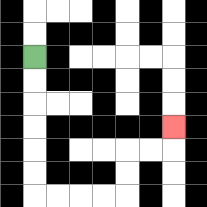{'start': '[1, 2]', 'end': '[7, 5]', 'path_directions': 'D,D,D,D,D,D,R,R,R,R,U,U,R,R,U', 'path_coordinates': '[[1, 2], [1, 3], [1, 4], [1, 5], [1, 6], [1, 7], [1, 8], [2, 8], [3, 8], [4, 8], [5, 8], [5, 7], [5, 6], [6, 6], [7, 6], [7, 5]]'}